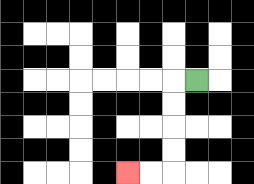{'start': '[8, 3]', 'end': '[5, 7]', 'path_directions': 'L,D,D,D,D,L,L', 'path_coordinates': '[[8, 3], [7, 3], [7, 4], [7, 5], [7, 6], [7, 7], [6, 7], [5, 7]]'}